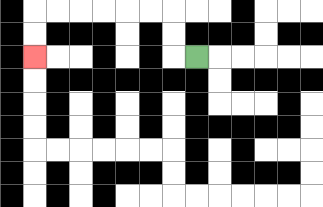{'start': '[8, 2]', 'end': '[1, 2]', 'path_directions': 'L,U,U,L,L,L,L,L,L,D,D', 'path_coordinates': '[[8, 2], [7, 2], [7, 1], [7, 0], [6, 0], [5, 0], [4, 0], [3, 0], [2, 0], [1, 0], [1, 1], [1, 2]]'}